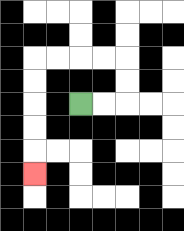{'start': '[3, 4]', 'end': '[1, 7]', 'path_directions': 'R,R,U,U,L,L,L,L,D,D,D,D,D', 'path_coordinates': '[[3, 4], [4, 4], [5, 4], [5, 3], [5, 2], [4, 2], [3, 2], [2, 2], [1, 2], [1, 3], [1, 4], [1, 5], [1, 6], [1, 7]]'}